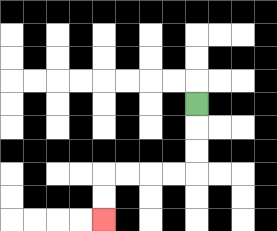{'start': '[8, 4]', 'end': '[4, 9]', 'path_directions': 'D,D,D,L,L,L,L,D,D', 'path_coordinates': '[[8, 4], [8, 5], [8, 6], [8, 7], [7, 7], [6, 7], [5, 7], [4, 7], [4, 8], [4, 9]]'}